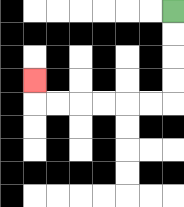{'start': '[7, 0]', 'end': '[1, 3]', 'path_directions': 'D,D,D,D,L,L,L,L,L,L,U', 'path_coordinates': '[[7, 0], [7, 1], [7, 2], [7, 3], [7, 4], [6, 4], [5, 4], [4, 4], [3, 4], [2, 4], [1, 4], [1, 3]]'}